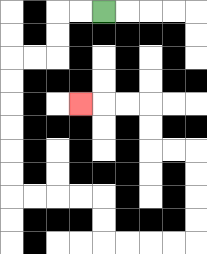{'start': '[4, 0]', 'end': '[3, 4]', 'path_directions': 'L,L,D,D,L,L,D,D,D,D,D,D,R,R,R,R,D,D,R,R,R,R,U,U,U,U,L,L,U,U,L,L,L', 'path_coordinates': '[[4, 0], [3, 0], [2, 0], [2, 1], [2, 2], [1, 2], [0, 2], [0, 3], [0, 4], [0, 5], [0, 6], [0, 7], [0, 8], [1, 8], [2, 8], [3, 8], [4, 8], [4, 9], [4, 10], [5, 10], [6, 10], [7, 10], [8, 10], [8, 9], [8, 8], [8, 7], [8, 6], [7, 6], [6, 6], [6, 5], [6, 4], [5, 4], [4, 4], [3, 4]]'}